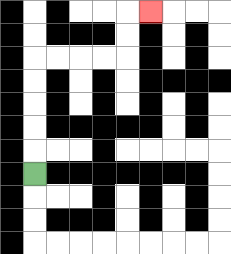{'start': '[1, 7]', 'end': '[6, 0]', 'path_directions': 'U,U,U,U,U,R,R,R,R,U,U,R', 'path_coordinates': '[[1, 7], [1, 6], [1, 5], [1, 4], [1, 3], [1, 2], [2, 2], [3, 2], [4, 2], [5, 2], [5, 1], [5, 0], [6, 0]]'}